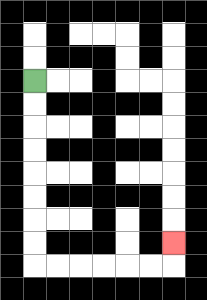{'start': '[1, 3]', 'end': '[7, 10]', 'path_directions': 'D,D,D,D,D,D,D,D,R,R,R,R,R,R,U', 'path_coordinates': '[[1, 3], [1, 4], [1, 5], [1, 6], [1, 7], [1, 8], [1, 9], [1, 10], [1, 11], [2, 11], [3, 11], [4, 11], [5, 11], [6, 11], [7, 11], [7, 10]]'}